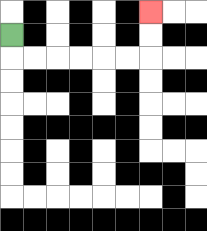{'start': '[0, 1]', 'end': '[6, 0]', 'path_directions': 'D,R,R,R,R,R,R,U,U', 'path_coordinates': '[[0, 1], [0, 2], [1, 2], [2, 2], [3, 2], [4, 2], [5, 2], [6, 2], [6, 1], [6, 0]]'}